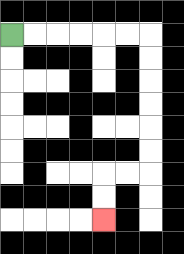{'start': '[0, 1]', 'end': '[4, 9]', 'path_directions': 'R,R,R,R,R,R,D,D,D,D,D,D,L,L,D,D', 'path_coordinates': '[[0, 1], [1, 1], [2, 1], [3, 1], [4, 1], [5, 1], [6, 1], [6, 2], [6, 3], [6, 4], [6, 5], [6, 6], [6, 7], [5, 7], [4, 7], [4, 8], [4, 9]]'}